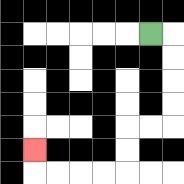{'start': '[6, 1]', 'end': '[1, 6]', 'path_directions': 'R,D,D,D,D,L,L,D,D,L,L,L,L,U', 'path_coordinates': '[[6, 1], [7, 1], [7, 2], [7, 3], [7, 4], [7, 5], [6, 5], [5, 5], [5, 6], [5, 7], [4, 7], [3, 7], [2, 7], [1, 7], [1, 6]]'}